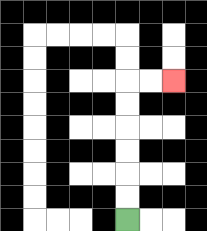{'start': '[5, 9]', 'end': '[7, 3]', 'path_directions': 'U,U,U,U,U,U,R,R', 'path_coordinates': '[[5, 9], [5, 8], [5, 7], [5, 6], [5, 5], [5, 4], [5, 3], [6, 3], [7, 3]]'}